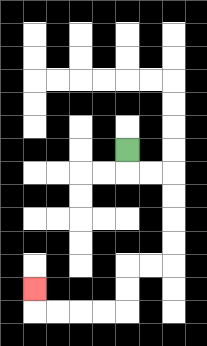{'start': '[5, 6]', 'end': '[1, 12]', 'path_directions': 'D,R,R,D,D,D,D,L,L,D,D,L,L,L,L,U', 'path_coordinates': '[[5, 6], [5, 7], [6, 7], [7, 7], [7, 8], [7, 9], [7, 10], [7, 11], [6, 11], [5, 11], [5, 12], [5, 13], [4, 13], [3, 13], [2, 13], [1, 13], [1, 12]]'}